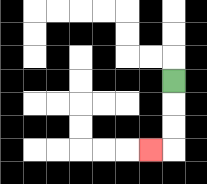{'start': '[7, 3]', 'end': '[6, 6]', 'path_directions': 'D,D,D,L', 'path_coordinates': '[[7, 3], [7, 4], [7, 5], [7, 6], [6, 6]]'}